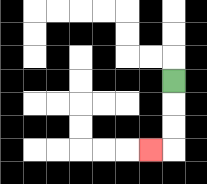{'start': '[7, 3]', 'end': '[6, 6]', 'path_directions': 'D,D,D,L', 'path_coordinates': '[[7, 3], [7, 4], [7, 5], [7, 6], [6, 6]]'}